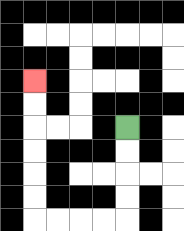{'start': '[5, 5]', 'end': '[1, 3]', 'path_directions': 'D,D,D,D,L,L,L,L,U,U,U,U,U,U', 'path_coordinates': '[[5, 5], [5, 6], [5, 7], [5, 8], [5, 9], [4, 9], [3, 9], [2, 9], [1, 9], [1, 8], [1, 7], [1, 6], [1, 5], [1, 4], [1, 3]]'}